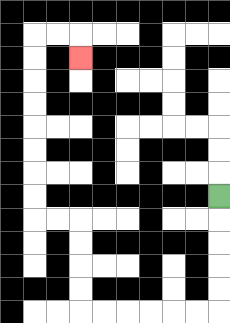{'start': '[9, 8]', 'end': '[3, 2]', 'path_directions': 'D,D,D,D,D,L,L,L,L,L,L,U,U,U,U,L,L,U,U,U,U,U,U,U,U,R,R,D', 'path_coordinates': '[[9, 8], [9, 9], [9, 10], [9, 11], [9, 12], [9, 13], [8, 13], [7, 13], [6, 13], [5, 13], [4, 13], [3, 13], [3, 12], [3, 11], [3, 10], [3, 9], [2, 9], [1, 9], [1, 8], [1, 7], [1, 6], [1, 5], [1, 4], [1, 3], [1, 2], [1, 1], [2, 1], [3, 1], [3, 2]]'}